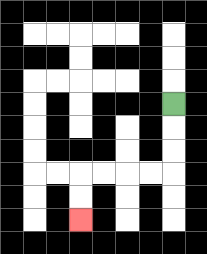{'start': '[7, 4]', 'end': '[3, 9]', 'path_directions': 'D,D,D,L,L,L,L,D,D', 'path_coordinates': '[[7, 4], [7, 5], [7, 6], [7, 7], [6, 7], [5, 7], [4, 7], [3, 7], [3, 8], [3, 9]]'}